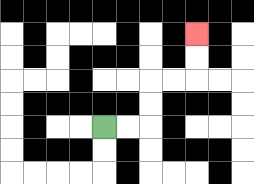{'start': '[4, 5]', 'end': '[8, 1]', 'path_directions': 'R,R,U,U,R,R,U,U', 'path_coordinates': '[[4, 5], [5, 5], [6, 5], [6, 4], [6, 3], [7, 3], [8, 3], [8, 2], [8, 1]]'}